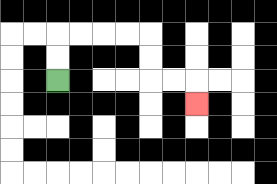{'start': '[2, 3]', 'end': '[8, 4]', 'path_directions': 'U,U,R,R,R,R,D,D,R,R,D', 'path_coordinates': '[[2, 3], [2, 2], [2, 1], [3, 1], [4, 1], [5, 1], [6, 1], [6, 2], [6, 3], [7, 3], [8, 3], [8, 4]]'}